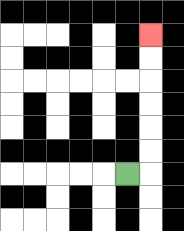{'start': '[5, 7]', 'end': '[6, 1]', 'path_directions': 'R,U,U,U,U,U,U', 'path_coordinates': '[[5, 7], [6, 7], [6, 6], [6, 5], [6, 4], [6, 3], [6, 2], [6, 1]]'}